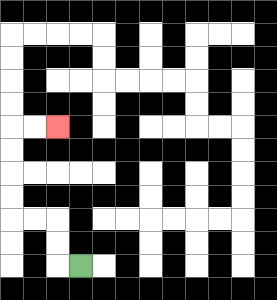{'start': '[3, 11]', 'end': '[2, 5]', 'path_directions': 'L,U,U,L,L,U,U,U,U,R,R', 'path_coordinates': '[[3, 11], [2, 11], [2, 10], [2, 9], [1, 9], [0, 9], [0, 8], [0, 7], [0, 6], [0, 5], [1, 5], [2, 5]]'}